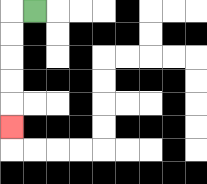{'start': '[1, 0]', 'end': '[0, 5]', 'path_directions': 'L,D,D,D,D,D', 'path_coordinates': '[[1, 0], [0, 0], [0, 1], [0, 2], [0, 3], [0, 4], [0, 5]]'}